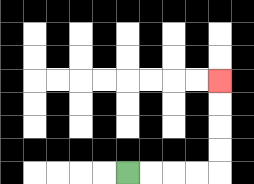{'start': '[5, 7]', 'end': '[9, 3]', 'path_directions': 'R,R,R,R,U,U,U,U', 'path_coordinates': '[[5, 7], [6, 7], [7, 7], [8, 7], [9, 7], [9, 6], [9, 5], [9, 4], [9, 3]]'}